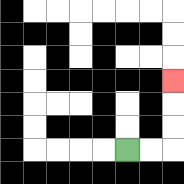{'start': '[5, 6]', 'end': '[7, 3]', 'path_directions': 'R,R,U,U,U', 'path_coordinates': '[[5, 6], [6, 6], [7, 6], [7, 5], [7, 4], [7, 3]]'}